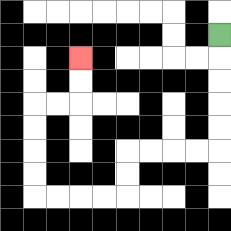{'start': '[9, 1]', 'end': '[3, 2]', 'path_directions': 'D,D,D,D,D,L,L,L,L,D,D,L,L,L,L,U,U,U,U,R,R,U,U', 'path_coordinates': '[[9, 1], [9, 2], [9, 3], [9, 4], [9, 5], [9, 6], [8, 6], [7, 6], [6, 6], [5, 6], [5, 7], [5, 8], [4, 8], [3, 8], [2, 8], [1, 8], [1, 7], [1, 6], [1, 5], [1, 4], [2, 4], [3, 4], [3, 3], [3, 2]]'}